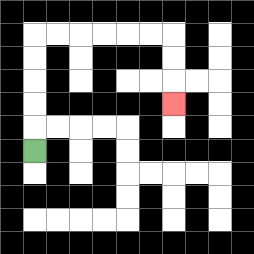{'start': '[1, 6]', 'end': '[7, 4]', 'path_directions': 'U,U,U,U,U,R,R,R,R,R,R,D,D,D', 'path_coordinates': '[[1, 6], [1, 5], [1, 4], [1, 3], [1, 2], [1, 1], [2, 1], [3, 1], [4, 1], [5, 1], [6, 1], [7, 1], [7, 2], [7, 3], [7, 4]]'}